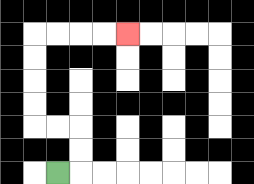{'start': '[2, 7]', 'end': '[5, 1]', 'path_directions': 'R,U,U,L,L,U,U,U,U,R,R,R,R', 'path_coordinates': '[[2, 7], [3, 7], [3, 6], [3, 5], [2, 5], [1, 5], [1, 4], [1, 3], [1, 2], [1, 1], [2, 1], [3, 1], [4, 1], [5, 1]]'}